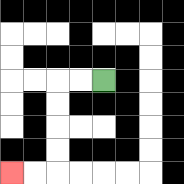{'start': '[4, 3]', 'end': '[0, 7]', 'path_directions': 'L,L,D,D,D,D,L,L', 'path_coordinates': '[[4, 3], [3, 3], [2, 3], [2, 4], [2, 5], [2, 6], [2, 7], [1, 7], [0, 7]]'}